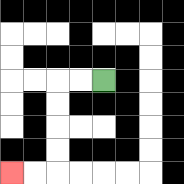{'start': '[4, 3]', 'end': '[0, 7]', 'path_directions': 'L,L,D,D,D,D,L,L', 'path_coordinates': '[[4, 3], [3, 3], [2, 3], [2, 4], [2, 5], [2, 6], [2, 7], [1, 7], [0, 7]]'}